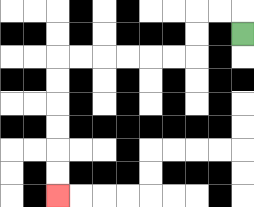{'start': '[10, 1]', 'end': '[2, 8]', 'path_directions': 'U,L,L,D,D,L,L,L,L,L,L,D,D,D,D,D,D', 'path_coordinates': '[[10, 1], [10, 0], [9, 0], [8, 0], [8, 1], [8, 2], [7, 2], [6, 2], [5, 2], [4, 2], [3, 2], [2, 2], [2, 3], [2, 4], [2, 5], [2, 6], [2, 7], [2, 8]]'}